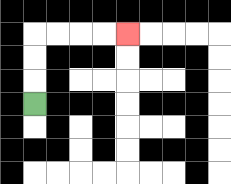{'start': '[1, 4]', 'end': '[5, 1]', 'path_directions': 'U,U,U,R,R,R,R', 'path_coordinates': '[[1, 4], [1, 3], [1, 2], [1, 1], [2, 1], [3, 1], [4, 1], [5, 1]]'}